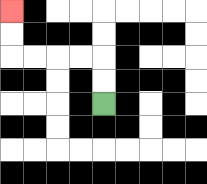{'start': '[4, 4]', 'end': '[0, 0]', 'path_directions': 'U,U,L,L,L,L,U,U', 'path_coordinates': '[[4, 4], [4, 3], [4, 2], [3, 2], [2, 2], [1, 2], [0, 2], [0, 1], [0, 0]]'}